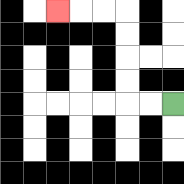{'start': '[7, 4]', 'end': '[2, 0]', 'path_directions': 'L,L,U,U,U,U,L,L,L', 'path_coordinates': '[[7, 4], [6, 4], [5, 4], [5, 3], [5, 2], [5, 1], [5, 0], [4, 0], [3, 0], [2, 0]]'}